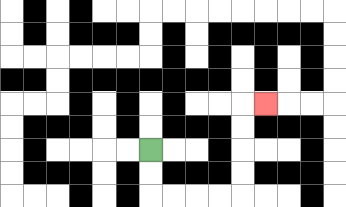{'start': '[6, 6]', 'end': '[11, 4]', 'path_directions': 'D,D,R,R,R,R,U,U,U,U,R', 'path_coordinates': '[[6, 6], [6, 7], [6, 8], [7, 8], [8, 8], [9, 8], [10, 8], [10, 7], [10, 6], [10, 5], [10, 4], [11, 4]]'}